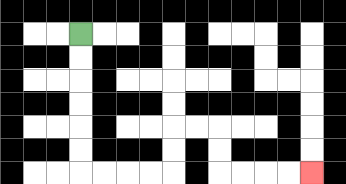{'start': '[3, 1]', 'end': '[13, 7]', 'path_directions': 'D,D,D,D,D,D,R,R,R,R,U,U,R,R,D,D,R,R,R,R', 'path_coordinates': '[[3, 1], [3, 2], [3, 3], [3, 4], [3, 5], [3, 6], [3, 7], [4, 7], [5, 7], [6, 7], [7, 7], [7, 6], [7, 5], [8, 5], [9, 5], [9, 6], [9, 7], [10, 7], [11, 7], [12, 7], [13, 7]]'}